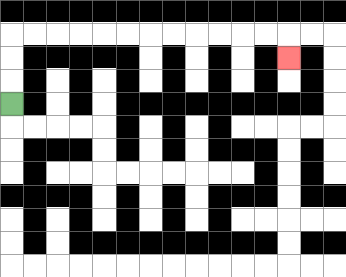{'start': '[0, 4]', 'end': '[12, 2]', 'path_directions': 'U,U,U,R,R,R,R,R,R,R,R,R,R,R,R,D', 'path_coordinates': '[[0, 4], [0, 3], [0, 2], [0, 1], [1, 1], [2, 1], [3, 1], [4, 1], [5, 1], [6, 1], [7, 1], [8, 1], [9, 1], [10, 1], [11, 1], [12, 1], [12, 2]]'}